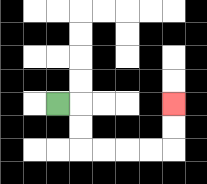{'start': '[2, 4]', 'end': '[7, 4]', 'path_directions': 'R,D,D,R,R,R,R,U,U', 'path_coordinates': '[[2, 4], [3, 4], [3, 5], [3, 6], [4, 6], [5, 6], [6, 6], [7, 6], [7, 5], [7, 4]]'}